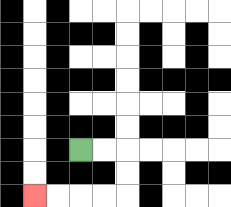{'start': '[3, 6]', 'end': '[1, 8]', 'path_directions': 'R,R,D,D,L,L,L,L', 'path_coordinates': '[[3, 6], [4, 6], [5, 6], [5, 7], [5, 8], [4, 8], [3, 8], [2, 8], [1, 8]]'}